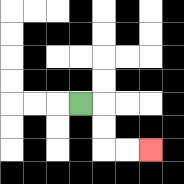{'start': '[3, 4]', 'end': '[6, 6]', 'path_directions': 'R,D,D,R,R', 'path_coordinates': '[[3, 4], [4, 4], [4, 5], [4, 6], [5, 6], [6, 6]]'}